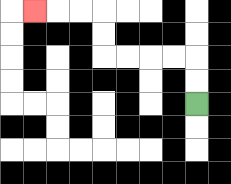{'start': '[8, 4]', 'end': '[1, 0]', 'path_directions': 'U,U,L,L,L,L,U,U,L,L,L', 'path_coordinates': '[[8, 4], [8, 3], [8, 2], [7, 2], [6, 2], [5, 2], [4, 2], [4, 1], [4, 0], [3, 0], [2, 0], [1, 0]]'}